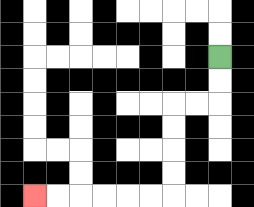{'start': '[9, 2]', 'end': '[1, 8]', 'path_directions': 'D,D,L,L,D,D,D,D,L,L,L,L,L,L', 'path_coordinates': '[[9, 2], [9, 3], [9, 4], [8, 4], [7, 4], [7, 5], [7, 6], [7, 7], [7, 8], [6, 8], [5, 8], [4, 8], [3, 8], [2, 8], [1, 8]]'}